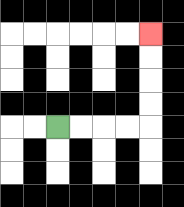{'start': '[2, 5]', 'end': '[6, 1]', 'path_directions': 'R,R,R,R,U,U,U,U', 'path_coordinates': '[[2, 5], [3, 5], [4, 5], [5, 5], [6, 5], [6, 4], [6, 3], [6, 2], [6, 1]]'}